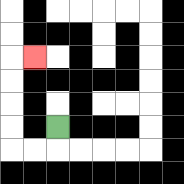{'start': '[2, 5]', 'end': '[1, 2]', 'path_directions': 'D,L,L,U,U,U,U,R', 'path_coordinates': '[[2, 5], [2, 6], [1, 6], [0, 6], [0, 5], [0, 4], [0, 3], [0, 2], [1, 2]]'}